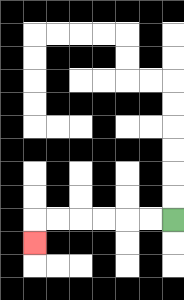{'start': '[7, 9]', 'end': '[1, 10]', 'path_directions': 'L,L,L,L,L,L,D', 'path_coordinates': '[[7, 9], [6, 9], [5, 9], [4, 9], [3, 9], [2, 9], [1, 9], [1, 10]]'}